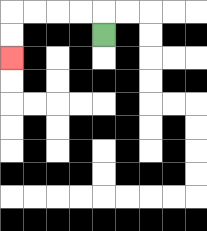{'start': '[4, 1]', 'end': '[0, 2]', 'path_directions': 'U,L,L,L,L,D,D', 'path_coordinates': '[[4, 1], [4, 0], [3, 0], [2, 0], [1, 0], [0, 0], [0, 1], [0, 2]]'}